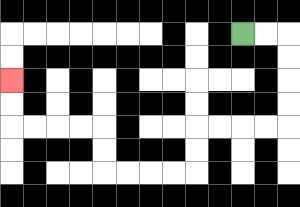{'start': '[10, 1]', 'end': '[0, 3]', 'path_directions': 'R,R,D,D,D,D,L,L,L,L,D,D,L,L,L,L,U,U,L,L,L,L,U,U', 'path_coordinates': '[[10, 1], [11, 1], [12, 1], [12, 2], [12, 3], [12, 4], [12, 5], [11, 5], [10, 5], [9, 5], [8, 5], [8, 6], [8, 7], [7, 7], [6, 7], [5, 7], [4, 7], [4, 6], [4, 5], [3, 5], [2, 5], [1, 5], [0, 5], [0, 4], [0, 3]]'}